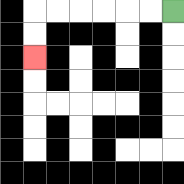{'start': '[7, 0]', 'end': '[1, 2]', 'path_directions': 'L,L,L,L,L,L,D,D', 'path_coordinates': '[[7, 0], [6, 0], [5, 0], [4, 0], [3, 0], [2, 0], [1, 0], [1, 1], [1, 2]]'}